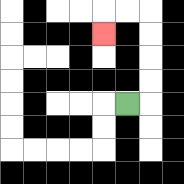{'start': '[5, 4]', 'end': '[4, 1]', 'path_directions': 'R,U,U,U,U,L,L,D', 'path_coordinates': '[[5, 4], [6, 4], [6, 3], [6, 2], [6, 1], [6, 0], [5, 0], [4, 0], [4, 1]]'}